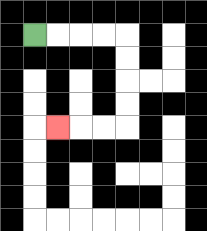{'start': '[1, 1]', 'end': '[2, 5]', 'path_directions': 'R,R,R,R,D,D,D,D,L,L,L', 'path_coordinates': '[[1, 1], [2, 1], [3, 1], [4, 1], [5, 1], [5, 2], [5, 3], [5, 4], [5, 5], [4, 5], [3, 5], [2, 5]]'}